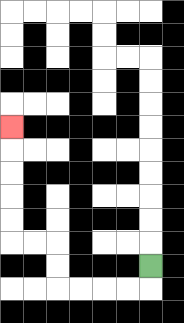{'start': '[6, 11]', 'end': '[0, 5]', 'path_directions': 'D,L,L,L,L,U,U,L,L,U,U,U,U,U', 'path_coordinates': '[[6, 11], [6, 12], [5, 12], [4, 12], [3, 12], [2, 12], [2, 11], [2, 10], [1, 10], [0, 10], [0, 9], [0, 8], [0, 7], [0, 6], [0, 5]]'}